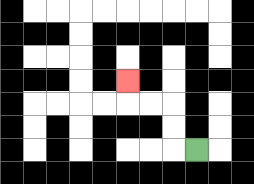{'start': '[8, 6]', 'end': '[5, 3]', 'path_directions': 'L,U,U,L,L,U', 'path_coordinates': '[[8, 6], [7, 6], [7, 5], [7, 4], [6, 4], [5, 4], [5, 3]]'}